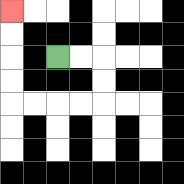{'start': '[2, 2]', 'end': '[0, 0]', 'path_directions': 'R,R,D,D,L,L,L,L,U,U,U,U', 'path_coordinates': '[[2, 2], [3, 2], [4, 2], [4, 3], [4, 4], [3, 4], [2, 4], [1, 4], [0, 4], [0, 3], [0, 2], [0, 1], [0, 0]]'}